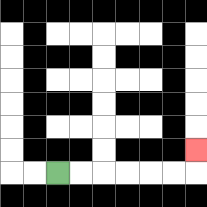{'start': '[2, 7]', 'end': '[8, 6]', 'path_directions': 'R,R,R,R,R,R,U', 'path_coordinates': '[[2, 7], [3, 7], [4, 7], [5, 7], [6, 7], [7, 7], [8, 7], [8, 6]]'}